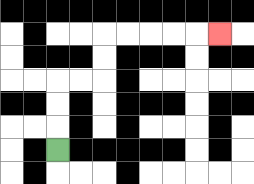{'start': '[2, 6]', 'end': '[9, 1]', 'path_directions': 'U,U,U,R,R,U,U,R,R,R,R,R', 'path_coordinates': '[[2, 6], [2, 5], [2, 4], [2, 3], [3, 3], [4, 3], [4, 2], [4, 1], [5, 1], [6, 1], [7, 1], [8, 1], [9, 1]]'}